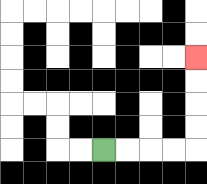{'start': '[4, 6]', 'end': '[8, 2]', 'path_directions': 'R,R,R,R,U,U,U,U', 'path_coordinates': '[[4, 6], [5, 6], [6, 6], [7, 6], [8, 6], [8, 5], [8, 4], [8, 3], [8, 2]]'}